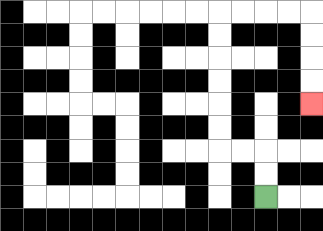{'start': '[11, 8]', 'end': '[13, 4]', 'path_directions': 'U,U,L,L,U,U,U,U,U,U,R,R,R,R,D,D,D,D', 'path_coordinates': '[[11, 8], [11, 7], [11, 6], [10, 6], [9, 6], [9, 5], [9, 4], [9, 3], [9, 2], [9, 1], [9, 0], [10, 0], [11, 0], [12, 0], [13, 0], [13, 1], [13, 2], [13, 3], [13, 4]]'}